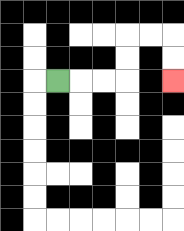{'start': '[2, 3]', 'end': '[7, 3]', 'path_directions': 'R,R,R,U,U,R,R,D,D', 'path_coordinates': '[[2, 3], [3, 3], [4, 3], [5, 3], [5, 2], [5, 1], [6, 1], [7, 1], [7, 2], [7, 3]]'}